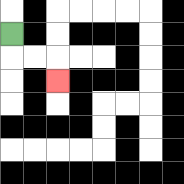{'start': '[0, 1]', 'end': '[2, 3]', 'path_directions': 'D,R,R,D', 'path_coordinates': '[[0, 1], [0, 2], [1, 2], [2, 2], [2, 3]]'}